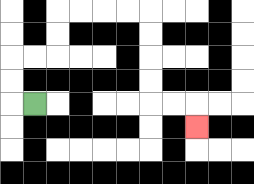{'start': '[1, 4]', 'end': '[8, 5]', 'path_directions': 'L,U,U,R,R,U,U,R,R,R,R,D,D,D,D,R,R,D', 'path_coordinates': '[[1, 4], [0, 4], [0, 3], [0, 2], [1, 2], [2, 2], [2, 1], [2, 0], [3, 0], [4, 0], [5, 0], [6, 0], [6, 1], [6, 2], [6, 3], [6, 4], [7, 4], [8, 4], [8, 5]]'}